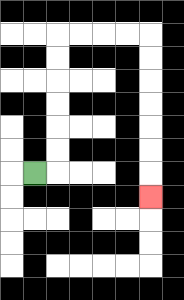{'start': '[1, 7]', 'end': '[6, 8]', 'path_directions': 'R,U,U,U,U,U,U,R,R,R,R,D,D,D,D,D,D,D', 'path_coordinates': '[[1, 7], [2, 7], [2, 6], [2, 5], [2, 4], [2, 3], [2, 2], [2, 1], [3, 1], [4, 1], [5, 1], [6, 1], [6, 2], [6, 3], [6, 4], [6, 5], [6, 6], [6, 7], [6, 8]]'}